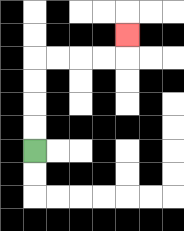{'start': '[1, 6]', 'end': '[5, 1]', 'path_directions': 'U,U,U,U,R,R,R,R,U', 'path_coordinates': '[[1, 6], [1, 5], [1, 4], [1, 3], [1, 2], [2, 2], [3, 2], [4, 2], [5, 2], [5, 1]]'}